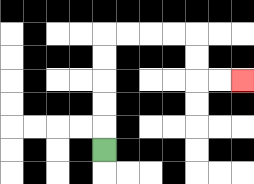{'start': '[4, 6]', 'end': '[10, 3]', 'path_directions': 'U,U,U,U,U,R,R,R,R,D,D,R,R', 'path_coordinates': '[[4, 6], [4, 5], [4, 4], [4, 3], [4, 2], [4, 1], [5, 1], [6, 1], [7, 1], [8, 1], [8, 2], [8, 3], [9, 3], [10, 3]]'}